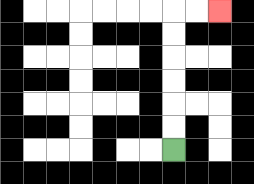{'start': '[7, 6]', 'end': '[9, 0]', 'path_directions': 'U,U,U,U,U,U,R,R', 'path_coordinates': '[[7, 6], [7, 5], [7, 4], [7, 3], [7, 2], [7, 1], [7, 0], [8, 0], [9, 0]]'}